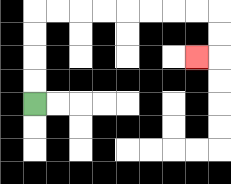{'start': '[1, 4]', 'end': '[8, 2]', 'path_directions': 'U,U,U,U,R,R,R,R,R,R,R,R,D,D,L', 'path_coordinates': '[[1, 4], [1, 3], [1, 2], [1, 1], [1, 0], [2, 0], [3, 0], [4, 0], [5, 0], [6, 0], [7, 0], [8, 0], [9, 0], [9, 1], [9, 2], [8, 2]]'}